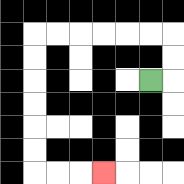{'start': '[6, 3]', 'end': '[4, 7]', 'path_directions': 'R,U,U,L,L,L,L,L,L,D,D,D,D,D,D,R,R,R', 'path_coordinates': '[[6, 3], [7, 3], [7, 2], [7, 1], [6, 1], [5, 1], [4, 1], [3, 1], [2, 1], [1, 1], [1, 2], [1, 3], [1, 4], [1, 5], [1, 6], [1, 7], [2, 7], [3, 7], [4, 7]]'}